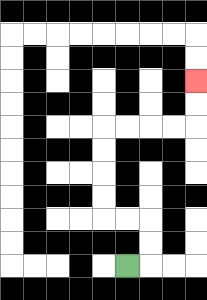{'start': '[5, 11]', 'end': '[8, 3]', 'path_directions': 'R,U,U,L,L,U,U,U,U,R,R,R,R,U,U', 'path_coordinates': '[[5, 11], [6, 11], [6, 10], [6, 9], [5, 9], [4, 9], [4, 8], [4, 7], [4, 6], [4, 5], [5, 5], [6, 5], [7, 5], [8, 5], [8, 4], [8, 3]]'}